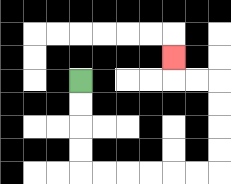{'start': '[3, 3]', 'end': '[7, 2]', 'path_directions': 'D,D,D,D,R,R,R,R,R,R,U,U,U,U,L,L,U', 'path_coordinates': '[[3, 3], [3, 4], [3, 5], [3, 6], [3, 7], [4, 7], [5, 7], [6, 7], [7, 7], [8, 7], [9, 7], [9, 6], [9, 5], [9, 4], [9, 3], [8, 3], [7, 3], [7, 2]]'}